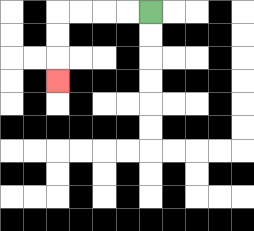{'start': '[6, 0]', 'end': '[2, 3]', 'path_directions': 'L,L,L,L,D,D,D', 'path_coordinates': '[[6, 0], [5, 0], [4, 0], [3, 0], [2, 0], [2, 1], [2, 2], [2, 3]]'}